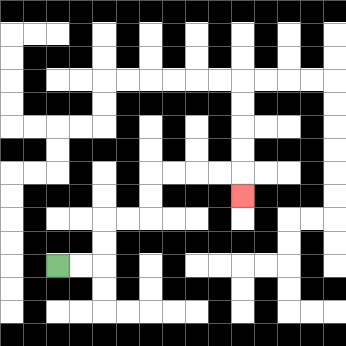{'start': '[2, 11]', 'end': '[10, 8]', 'path_directions': 'R,R,U,U,R,R,U,U,R,R,R,R,D', 'path_coordinates': '[[2, 11], [3, 11], [4, 11], [4, 10], [4, 9], [5, 9], [6, 9], [6, 8], [6, 7], [7, 7], [8, 7], [9, 7], [10, 7], [10, 8]]'}